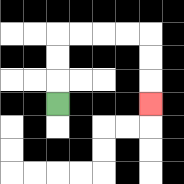{'start': '[2, 4]', 'end': '[6, 4]', 'path_directions': 'U,U,U,R,R,R,R,D,D,D', 'path_coordinates': '[[2, 4], [2, 3], [2, 2], [2, 1], [3, 1], [4, 1], [5, 1], [6, 1], [6, 2], [6, 3], [6, 4]]'}